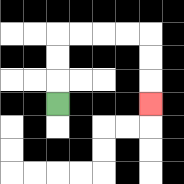{'start': '[2, 4]', 'end': '[6, 4]', 'path_directions': 'U,U,U,R,R,R,R,D,D,D', 'path_coordinates': '[[2, 4], [2, 3], [2, 2], [2, 1], [3, 1], [4, 1], [5, 1], [6, 1], [6, 2], [6, 3], [6, 4]]'}